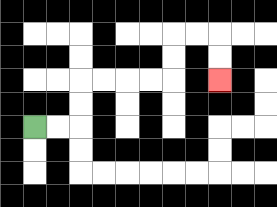{'start': '[1, 5]', 'end': '[9, 3]', 'path_directions': 'R,R,U,U,R,R,R,R,U,U,R,R,D,D', 'path_coordinates': '[[1, 5], [2, 5], [3, 5], [3, 4], [3, 3], [4, 3], [5, 3], [6, 3], [7, 3], [7, 2], [7, 1], [8, 1], [9, 1], [9, 2], [9, 3]]'}